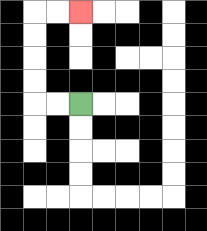{'start': '[3, 4]', 'end': '[3, 0]', 'path_directions': 'L,L,U,U,U,U,R,R', 'path_coordinates': '[[3, 4], [2, 4], [1, 4], [1, 3], [1, 2], [1, 1], [1, 0], [2, 0], [3, 0]]'}